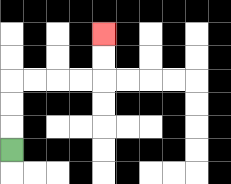{'start': '[0, 6]', 'end': '[4, 1]', 'path_directions': 'U,U,U,R,R,R,R,U,U', 'path_coordinates': '[[0, 6], [0, 5], [0, 4], [0, 3], [1, 3], [2, 3], [3, 3], [4, 3], [4, 2], [4, 1]]'}